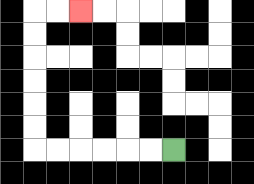{'start': '[7, 6]', 'end': '[3, 0]', 'path_directions': 'L,L,L,L,L,L,U,U,U,U,U,U,R,R', 'path_coordinates': '[[7, 6], [6, 6], [5, 6], [4, 6], [3, 6], [2, 6], [1, 6], [1, 5], [1, 4], [1, 3], [1, 2], [1, 1], [1, 0], [2, 0], [3, 0]]'}